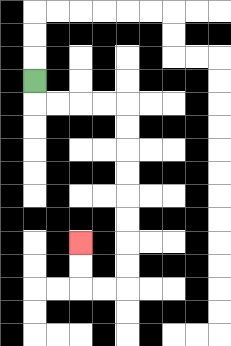{'start': '[1, 3]', 'end': '[3, 10]', 'path_directions': 'D,R,R,R,R,D,D,D,D,D,D,D,D,L,L,U,U', 'path_coordinates': '[[1, 3], [1, 4], [2, 4], [3, 4], [4, 4], [5, 4], [5, 5], [5, 6], [5, 7], [5, 8], [5, 9], [5, 10], [5, 11], [5, 12], [4, 12], [3, 12], [3, 11], [3, 10]]'}